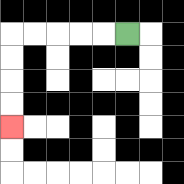{'start': '[5, 1]', 'end': '[0, 5]', 'path_directions': 'L,L,L,L,L,D,D,D,D', 'path_coordinates': '[[5, 1], [4, 1], [3, 1], [2, 1], [1, 1], [0, 1], [0, 2], [0, 3], [0, 4], [0, 5]]'}